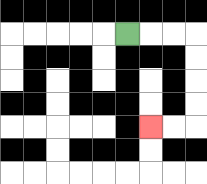{'start': '[5, 1]', 'end': '[6, 5]', 'path_directions': 'R,R,R,D,D,D,D,L,L', 'path_coordinates': '[[5, 1], [6, 1], [7, 1], [8, 1], [8, 2], [8, 3], [8, 4], [8, 5], [7, 5], [6, 5]]'}